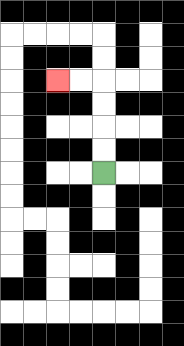{'start': '[4, 7]', 'end': '[2, 3]', 'path_directions': 'U,U,U,U,L,L', 'path_coordinates': '[[4, 7], [4, 6], [4, 5], [4, 4], [4, 3], [3, 3], [2, 3]]'}